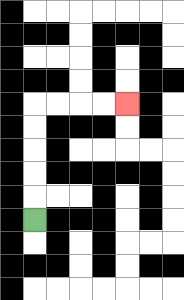{'start': '[1, 9]', 'end': '[5, 4]', 'path_directions': 'U,U,U,U,U,R,R,R,R', 'path_coordinates': '[[1, 9], [1, 8], [1, 7], [1, 6], [1, 5], [1, 4], [2, 4], [3, 4], [4, 4], [5, 4]]'}